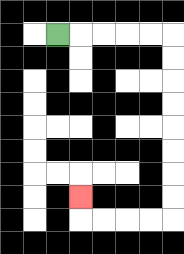{'start': '[2, 1]', 'end': '[3, 8]', 'path_directions': 'R,R,R,R,R,D,D,D,D,D,D,D,D,L,L,L,L,U', 'path_coordinates': '[[2, 1], [3, 1], [4, 1], [5, 1], [6, 1], [7, 1], [7, 2], [7, 3], [7, 4], [7, 5], [7, 6], [7, 7], [7, 8], [7, 9], [6, 9], [5, 9], [4, 9], [3, 9], [3, 8]]'}